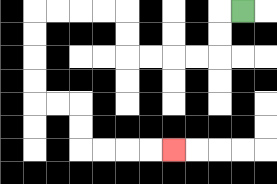{'start': '[10, 0]', 'end': '[7, 6]', 'path_directions': 'L,D,D,L,L,L,L,U,U,L,L,L,L,D,D,D,D,R,R,D,D,R,R,R,R', 'path_coordinates': '[[10, 0], [9, 0], [9, 1], [9, 2], [8, 2], [7, 2], [6, 2], [5, 2], [5, 1], [5, 0], [4, 0], [3, 0], [2, 0], [1, 0], [1, 1], [1, 2], [1, 3], [1, 4], [2, 4], [3, 4], [3, 5], [3, 6], [4, 6], [5, 6], [6, 6], [7, 6]]'}